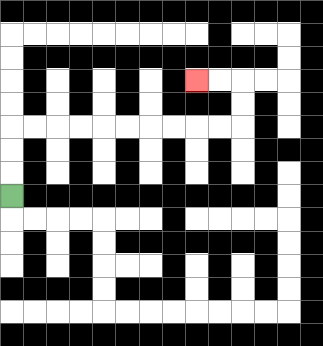{'start': '[0, 8]', 'end': '[8, 3]', 'path_directions': 'U,U,U,R,R,R,R,R,R,R,R,R,R,U,U,L,L', 'path_coordinates': '[[0, 8], [0, 7], [0, 6], [0, 5], [1, 5], [2, 5], [3, 5], [4, 5], [5, 5], [6, 5], [7, 5], [8, 5], [9, 5], [10, 5], [10, 4], [10, 3], [9, 3], [8, 3]]'}